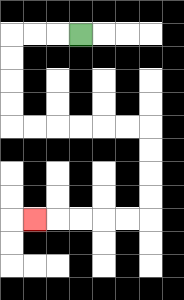{'start': '[3, 1]', 'end': '[1, 9]', 'path_directions': 'L,L,L,D,D,D,D,R,R,R,R,R,R,D,D,D,D,L,L,L,L,L', 'path_coordinates': '[[3, 1], [2, 1], [1, 1], [0, 1], [0, 2], [0, 3], [0, 4], [0, 5], [1, 5], [2, 5], [3, 5], [4, 5], [5, 5], [6, 5], [6, 6], [6, 7], [6, 8], [6, 9], [5, 9], [4, 9], [3, 9], [2, 9], [1, 9]]'}